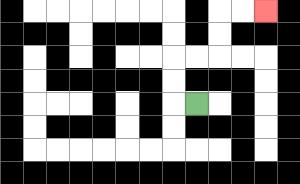{'start': '[8, 4]', 'end': '[11, 0]', 'path_directions': 'L,U,U,R,R,U,U,R,R', 'path_coordinates': '[[8, 4], [7, 4], [7, 3], [7, 2], [8, 2], [9, 2], [9, 1], [9, 0], [10, 0], [11, 0]]'}